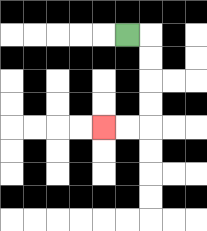{'start': '[5, 1]', 'end': '[4, 5]', 'path_directions': 'R,D,D,D,D,L,L', 'path_coordinates': '[[5, 1], [6, 1], [6, 2], [6, 3], [6, 4], [6, 5], [5, 5], [4, 5]]'}